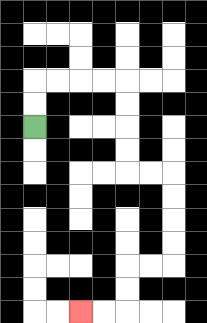{'start': '[1, 5]', 'end': '[3, 13]', 'path_directions': 'U,U,R,R,R,R,D,D,D,D,R,R,D,D,D,D,L,L,D,D,L,L', 'path_coordinates': '[[1, 5], [1, 4], [1, 3], [2, 3], [3, 3], [4, 3], [5, 3], [5, 4], [5, 5], [5, 6], [5, 7], [6, 7], [7, 7], [7, 8], [7, 9], [7, 10], [7, 11], [6, 11], [5, 11], [5, 12], [5, 13], [4, 13], [3, 13]]'}